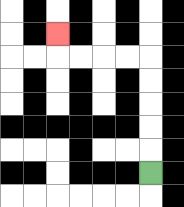{'start': '[6, 7]', 'end': '[2, 1]', 'path_directions': 'U,U,U,U,U,L,L,L,L,U', 'path_coordinates': '[[6, 7], [6, 6], [6, 5], [6, 4], [6, 3], [6, 2], [5, 2], [4, 2], [3, 2], [2, 2], [2, 1]]'}